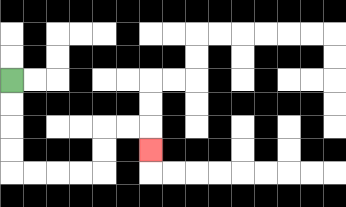{'start': '[0, 3]', 'end': '[6, 6]', 'path_directions': 'D,D,D,D,R,R,R,R,U,U,R,R,D', 'path_coordinates': '[[0, 3], [0, 4], [0, 5], [0, 6], [0, 7], [1, 7], [2, 7], [3, 7], [4, 7], [4, 6], [4, 5], [5, 5], [6, 5], [6, 6]]'}